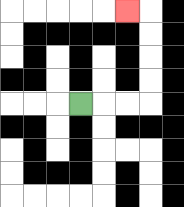{'start': '[3, 4]', 'end': '[5, 0]', 'path_directions': 'R,R,R,U,U,U,U,L', 'path_coordinates': '[[3, 4], [4, 4], [5, 4], [6, 4], [6, 3], [6, 2], [6, 1], [6, 0], [5, 0]]'}